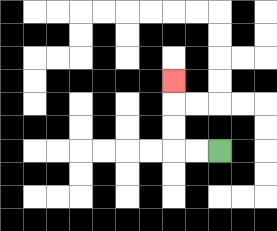{'start': '[9, 6]', 'end': '[7, 3]', 'path_directions': 'L,L,U,U,U', 'path_coordinates': '[[9, 6], [8, 6], [7, 6], [7, 5], [7, 4], [7, 3]]'}